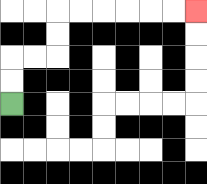{'start': '[0, 4]', 'end': '[8, 0]', 'path_directions': 'U,U,R,R,U,U,R,R,R,R,R,R', 'path_coordinates': '[[0, 4], [0, 3], [0, 2], [1, 2], [2, 2], [2, 1], [2, 0], [3, 0], [4, 0], [5, 0], [6, 0], [7, 0], [8, 0]]'}